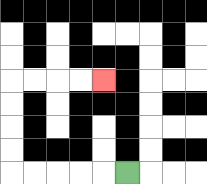{'start': '[5, 7]', 'end': '[4, 3]', 'path_directions': 'L,L,L,L,L,U,U,U,U,R,R,R,R', 'path_coordinates': '[[5, 7], [4, 7], [3, 7], [2, 7], [1, 7], [0, 7], [0, 6], [0, 5], [0, 4], [0, 3], [1, 3], [2, 3], [3, 3], [4, 3]]'}